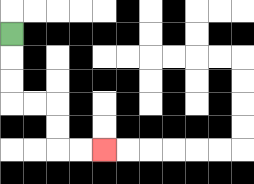{'start': '[0, 1]', 'end': '[4, 6]', 'path_directions': 'D,D,D,R,R,D,D,R,R', 'path_coordinates': '[[0, 1], [0, 2], [0, 3], [0, 4], [1, 4], [2, 4], [2, 5], [2, 6], [3, 6], [4, 6]]'}